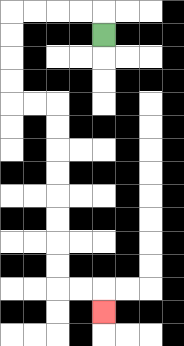{'start': '[4, 1]', 'end': '[4, 13]', 'path_directions': 'U,L,L,L,L,D,D,D,D,R,R,D,D,D,D,D,D,D,D,R,R,D', 'path_coordinates': '[[4, 1], [4, 0], [3, 0], [2, 0], [1, 0], [0, 0], [0, 1], [0, 2], [0, 3], [0, 4], [1, 4], [2, 4], [2, 5], [2, 6], [2, 7], [2, 8], [2, 9], [2, 10], [2, 11], [2, 12], [3, 12], [4, 12], [4, 13]]'}